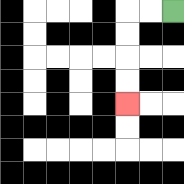{'start': '[7, 0]', 'end': '[5, 4]', 'path_directions': 'L,L,D,D,D,D', 'path_coordinates': '[[7, 0], [6, 0], [5, 0], [5, 1], [5, 2], [5, 3], [5, 4]]'}